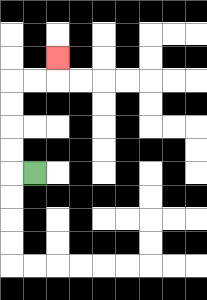{'start': '[1, 7]', 'end': '[2, 2]', 'path_directions': 'L,U,U,U,U,R,R,U', 'path_coordinates': '[[1, 7], [0, 7], [0, 6], [0, 5], [0, 4], [0, 3], [1, 3], [2, 3], [2, 2]]'}